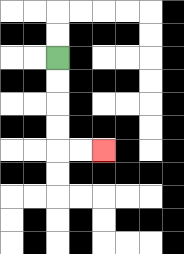{'start': '[2, 2]', 'end': '[4, 6]', 'path_directions': 'D,D,D,D,R,R', 'path_coordinates': '[[2, 2], [2, 3], [2, 4], [2, 5], [2, 6], [3, 6], [4, 6]]'}